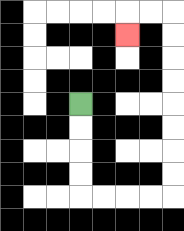{'start': '[3, 4]', 'end': '[5, 1]', 'path_directions': 'D,D,D,D,R,R,R,R,U,U,U,U,U,U,U,U,L,L,D', 'path_coordinates': '[[3, 4], [3, 5], [3, 6], [3, 7], [3, 8], [4, 8], [5, 8], [6, 8], [7, 8], [7, 7], [7, 6], [7, 5], [7, 4], [7, 3], [7, 2], [7, 1], [7, 0], [6, 0], [5, 0], [5, 1]]'}